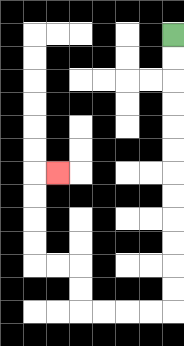{'start': '[7, 1]', 'end': '[2, 7]', 'path_directions': 'D,D,D,D,D,D,D,D,D,D,D,D,L,L,L,L,U,U,L,L,U,U,U,U,R', 'path_coordinates': '[[7, 1], [7, 2], [7, 3], [7, 4], [7, 5], [7, 6], [7, 7], [7, 8], [7, 9], [7, 10], [7, 11], [7, 12], [7, 13], [6, 13], [5, 13], [4, 13], [3, 13], [3, 12], [3, 11], [2, 11], [1, 11], [1, 10], [1, 9], [1, 8], [1, 7], [2, 7]]'}